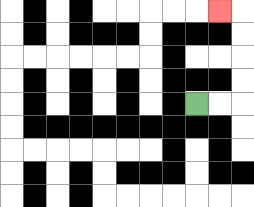{'start': '[8, 4]', 'end': '[9, 0]', 'path_directions': 'R,R,U,U,U,U,L', 'path_coordinates': '[[8, 4], [9, 4], [10, 4], [10, 3], [10, 2], [10, 1], [10, 0], [9, 0]]'}